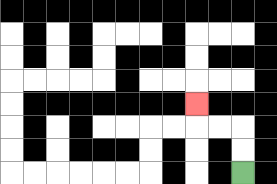{'start': '[10, 7]', 'end': '[8, 4]', 'path_directions': 'U,U,L,L,U', 'path_coordinates': '[[10, 7], [10, 6], [10, 5], [9, 5], [8, 5], [8, 4]]'}